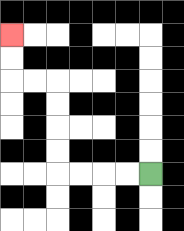{'start': '[6, 7]', 'end': '[0, 1]', 'path_directions': 'L,L,L,L,U,U,U,U,L,L,U,U', 'path_coordinates': '[[6, 7], [5, 7], [4, 7], [3, 7], [2, 7], [2, 6], [2, 5], [2, 4], [2, 3], [1, 3], [0, 3], [0, 2], [0, 1]]'}